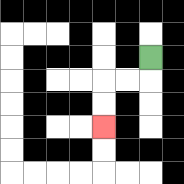{'start': '[6, 2]', 'end': '[4, 5]', 'path_directions': 'D,L,L,D,D', 'path_coordinates': '[[6, 2], [6, 3], [5, 3], [4, 3], [4, 4], [4, 5]]'}